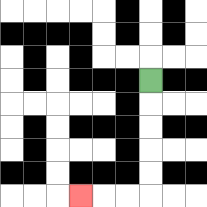{'start': '[6, 3]', 'end': '[3, 8]', 'path_directions': 'D,D,D,D,D,L,L,L', 'path_coordinates': '[[6, 3], [6, 4], [6, 5], [6, 6], [6, 7], [6, 8], [5, 8], [4, 8], [3, 8]]'}